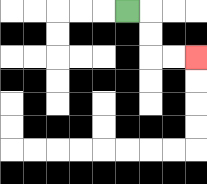{'start': '[5, 0]', 'end': '[8, 2]', 'path_directions': 'R,D,D,R,R', 'path_coordinates': '[[5, 0], [6, 0], [6, 1], [6, 2], [7, 2], [8, 2]]'}